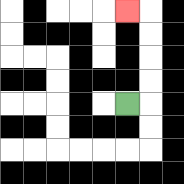{'start': '[5, 4]', 'end': '[5, 0]', 'path_directions': 'R,U,U,U,U,L', 'path_coordinates': '[[5, 4], [6, 4], [6, 3], [6, 2], [6, 1], [6, 0], [5, 0]]'}